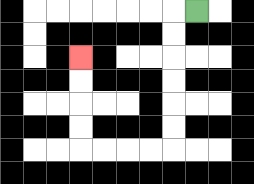{'start': '[8, 0]', 'end': '[3, 2]', 'path_directions': 'L,D,D,D,D,D,D,L,L,L,L,U,U,U,U', 'path_coordinates': '[[8, 0], [7, 0], [7, 1], [7, 2], [7, 3], [7, 4], [7, 5], [7, 6], [6, 6], [5, 6], [4, 6], [3, 6], [3, 5], [3, 4], [3, 3], [3, 2]]'}